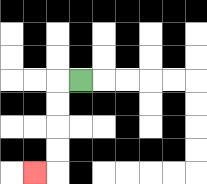{'start': '[3, 3]', 'end': '[1, 7]', 'path_directions': 'L,D,D,D,D,L', 'path_coordinates': '[[3, 3], [2, 3], [2, 4], [2, 5], [2, 6], [2, 7], [1, 7]]'}